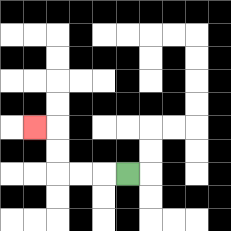{'start': '[5, 7]', 'end': '[1, 5]', 'path_directions': 'L,L,L,U,U,L', 'path_coordinates': '[[5, 7], [4, 7], [3, 7], [2, 7], [2, 6], [2, 5], [1, 5]]'}